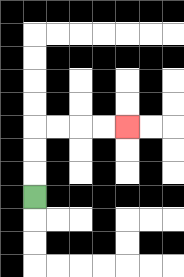{'start': '[1, 8]', 'end': '[5, 5]', 'path_directions': 'U,U,U,R,R,R,R', 'path_coordinates': '[[1, 8], [1, 7], [1, 6], [1, 5], [2, 5], [3, 5], [4, 5], [5, 5]]'}